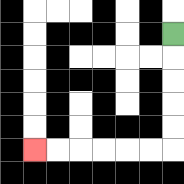{'start': '[7, 1]', 'end': '[1, 6]', 'path_directions': 'D,D,D,D,D,L,L,L,L,L,L', 'path_coordinates': '[[7, 1], [7, 2], [7, 3], [7, 4], [7, 5], [7, 6], [6, 6], [5, 6], [4, 6], [3, 6], [2, 6], [1, 6]]'}